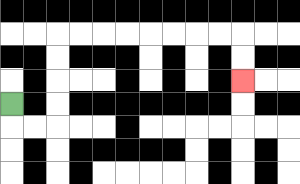{'start': '[0, 4]', 'end': '[10, 3]', 'path_directions': 'D,R,R,U,U,U,U,R,R,R,R,R,R,R,R,D,D', 'path_coordinates': '[[0, 4], [0, 5], [1, 5], [2, 5], [2, 4], [2, 3], [2, 2], [2, 1], [3, 1], [4, 1], [5, 1], [6, 1], [7, 1], [8, 1], [9, 1], [10, 1], [10, 2], [10, 3]]'}